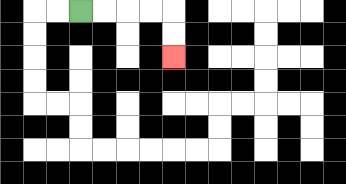{'start': '[3, 0]', 'end': '[7, 2]', 'path_directions': 'R,R,R,R,D,D', 'path_coordinates': '[[3, 0], [4, 0], [5, 0], [6, 0], [7, 0], [7, 1], [7, 2]]'}